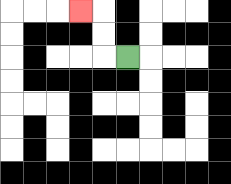{'start': '[5, 2]', 'end': '[3, 0]', 'path_directions': 'L,U,U,L', 'path_coordinates': '[[5, 2], [4, 2], [4, 1], [4, 0], [3, 0]]'}